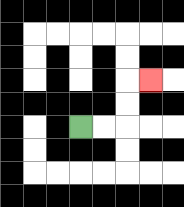{'start': '[3, 5]', 'end': '[6, 3]', 'path_directions': 'R,R,U,U,R', 'path_coordinates': '[[3, 5], [4, 5], [5, 5], [5, 4], [5, 3], [6, 3]]'}